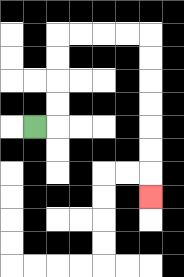{'start': '[1, 5]', 'end': '[6, 8]', 'path_directions': 'R,U,U,U,U,R,R,R,R,D,D,D,D,D,D,D', 'path_coordinates': '[[1, 5], [2, 5], [2, 4], [2, 3], [2, 2], [2, 1], [3, 1], [4, 1], [5, 1], [6, 1], [6, 2], [6, 3], [6, 4], [6, 5], [6, 6], [6, 7], [6, 8]]'}